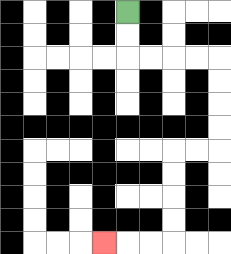{'start': '[5, 0]', 'end': '[4, 10]', 'path_directions': 'D,D,R,R,R,R,D,D,D,D,L,L,D,D,D,D,L,L,L', 'path_coordinates': '[[5, 0], [5, 1], [5, 2], [6, 2], [7, 2], [8, 2], [9, 2], [9, 3], [9, 4], [9, 5], [9, 6], [8, 6], [7, 6], [7, 7], [7, 8], [7, 9], [7, 10], [6, 10], [5, 10], [4, 10]]'}